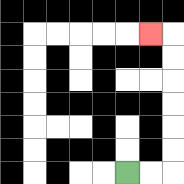{'start': '[5, 7]', 'end': '[6, 1]', 'path_directions': 'R,R,U,U,U,U,U,U,L', 'path_coordinates': '[[5, 7], [6, 7], [7, 7], [7, 6], [7, 5], [7, 4], [7, 3], [7, 2], [7, 1], [6, 1]]'}